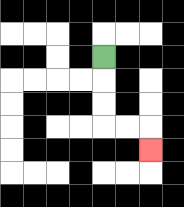{'start': '[4, 2]', 'end': '[6, 6]', 'path_directions': 'D,D,D,R,R,D', 'path_coordinates': '[[4, 2], [4, 3], [4, 4], [4, 5], [5, 5], [6, 5], [6, 6]]'}